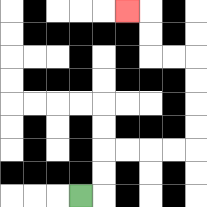{'start': '[3, 8]', 'end': '[5, 0]', 'path_directions': 'R,U,U,R,R,R,R,U,U,U,U,L,L,U,U,L', 'path_coordinates': '[[3, 8], [4, 8], [4, 7], [4, 6], [5, 6], [6, 6], [7, 6], [8, 6], [8, 5], [8, 4], [8, 3], [8, 2], [7, 2], [6, 2], [6, 1], [6, 0], [5, 0]]'}